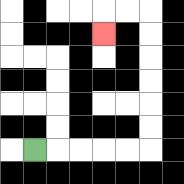{'start': '[1, 6]', 'end': '[4, 1]', 'path_directions': 'R,R,R,R,R,U,U,U,U,U,U,L,L,D', 'path_coordinates': '[[1, 6], [2, 6], [3, 6], [4, 6], [5, 6], [6, 6], [6, 5], [6, 4], [6, 3], [6, 2], [6, 1], [6, 0], [5, 0], [4, 0], [4, 1]]'}